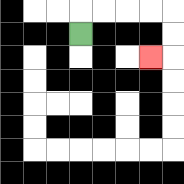{'start': '[3, 1]', 'end': '[6, 2]', 'path_directions': 'U,R,R,R,R,D,D,L', 'path_coordinates': '[[3, 1], [3, 0], [4, 0], [5, 0], [6, 0], [7, 0], [7, 1], [7, 2], [6, 2]]'}